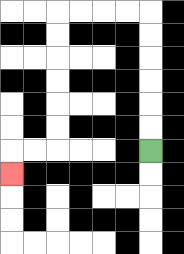{'start': '[6, 6]', 'end': '[0, 7]', 'path_directions': 'U,U,U,U,U,U,L,L,L,L,D,D,D,D,D,D,L,L,D', 'path_coordinates': '[[6, 6], [6, 5], [6, 4], [6, 3], [6, 2], [6, 1], [6, 0], [5, 0], [4, 0], [3, 0], [2, 0], [2, 1], [2, 2], [2, 3], [2, 4], [2, 5], [2, 6], [1, 6], [0, 6], [0, 7]]'}